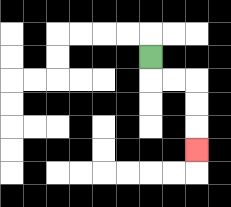{'start': '[6, 2]', 'end': '[8, 6]', 'path_directions': 'D,R,R,D,D,D', 'path_coordinates': '[[6, 2], [6, 3], [7, 3], [8, 3], [8, 4], [8, 5], [8, 6]]'}